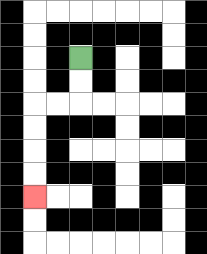{'start': '[3, 2]', 'end': '[1, 8]', 'path_directions': 'D,D,L,L,D,D,D,D', 'path_coordinates': '[[3, 2], [3, 3], [3, 4], [2, 4], [1, 4], [1, 5], [1, 6], [1, 7], [1, 8]]'}